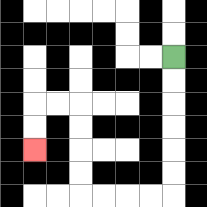{'start': '[7, 2]', 'end': '[1, 6]', 'path_directions': 'D,D,D,D,D,D,L,L,L,L,U,U,U,U,L,L,D,D', 'path_coordinates': '[[7, 2], [7, 3], [7, 4], [7, 5], [7, 6], [7, 7], [7, 8], [6, 8], [5, 8], [4, 8], [3, 8], [3, 7], [3, 6], [3, 5], [3, 4], [2, 4], [1, 4], [1, 5], [1, 6]]'}